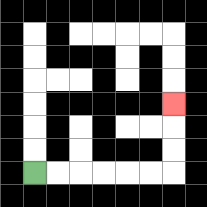{'start': '[1, 7]', 'end': '[7, 4]', 'path_directions': 'R,R,R,R,R,R,U,U,U', 'path_coordinates': '[[1, 7], [2, 7], [3, 7], [4, 7], [5, 7], [6, 7], [7, 7], [7, 6], [7, 5], [7, 4]]'}